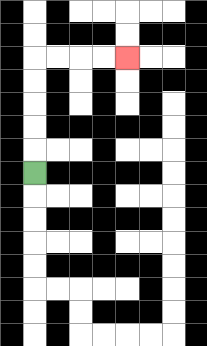{'start': '[1, 7]', 'end': '[5, 2]', 'path_directions': 'U,U,U,U,U,R,R,R,R', 'path_coordinates': '[[1, 7], [1, 6], [1, 5], [1, 4], [1, 3], [1, 2], [2, 2], [3, 2], [4, 2], [5, 2]]'}